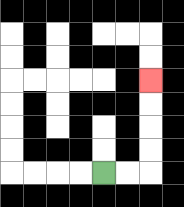{'start': '[4, 7]', 'end': '[6, 3]', 'path_directions': 'R,R,U,U,U,U', 'path_coordinates': '[[4, 7], [5, 7], [6, 7], [6, 6], [6, 5], [6, 4], [6, 3]]'}